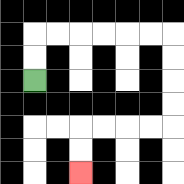{'start': '[1, 3]', 'end': '[3, 7]', 'path_directions': 'U,U,R,R,R,R,R,R,D,D,D,D,L,L,L,L,D,D', 'path_coordinates': '[[1, 3], [1, 2], [1, 1], [2, 1], [3, 1], [4, 1], [5, 1], [6, 1], [7, 1], [7, 2], [7, 3], [7, 4], [7, 5], [6, 5], [5, 5], [4, 5], [3, 5], [3, 6], [3, 7]]'}